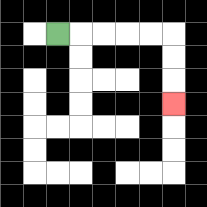{'start': '[2, 1]', 'end': '[7, 4]', 'path_directions': 'R,R,R,R,R,D,D,D', 'path_coordinates': '[[2, 1], [3, 1], [4, 1], [5, 1], [6, 1], [7, 1], [7, 2], [7, 3], [7, 4]]'}